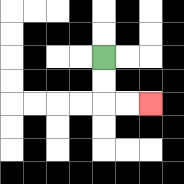{'start': '[4, 2]', 'end': '[6, 4]', 'path_directions': 'D,D,R,R', 'path_coordinates': '[[4, 2], [4, 3], [4, 4], [5, 4], [6, 4]]'}